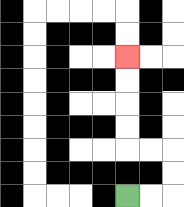{'start': '[5, 8]', 'end': '[5, 2]', 'path_directions': 'R,R,U,U,L,L,U,U,U,U', 'path_coordinates': '[[5, 8], [6, 8], [7, 8], [7, 7], [7, 6], [6, 6], [5, 6], [5, 5], [5, 4], [5, 3], [5, 2]]'}